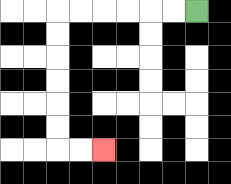{'start': '[8, 0]', 'end': '[4, 6]', 'path_directions': 'L,L,L,L,L,L,D,D,D,D,D,D,R,R', 'path_coordinates': '[[8, 0], [7, 0], [6, 0], [5, 0], [4, 0], [3, 0], [2, 0], [2, 1], [2, 2], [2, 3], [2, 4], [2, 5], [2, 6], [3, 6], [4, 6]]'}